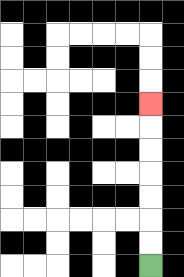{'start': '[6, 11]', 'end': '[6, 4]', 'path_directions': 'U,U,U,U,U,U,U', 'path_coordinates': '[[6, 11], [6, 10], [6, 9], [6, 8], [6, 7], [6, 6], [6, 5], [6, 4]]'}